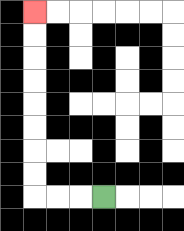{'start': '[4, 8]', 'end': '[1, 0]', 'path_directions': 'L,L,L,U,U,U,U,U,U,U,U', 'path_coordinates': '[[4, 8], [3, 8], [2, 8], [1, 8], [1, 7], [1, 6], [1, 5], [1, 4], [1, 3], [1, 2], [1, 1], [1, 0]]'}